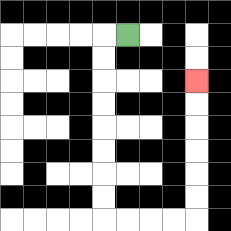{'start': '[5, 1]', 'end': '[8, 3]', 'path_directions': 'L,D,D,D,D,D,D,D,D,R,R,R,R,U,U,U,U,U,U', 'path_coordinates': '[[5, 1], [4, 1], [4, 2], [4, 3], [4, 4], [4, 5], [4, 6], [4, 7], [4, 8], [4, 9], [5, 9], [6, 9], [7, 9], [8, 9], [8, 8], [8, 7], [8, 6], [8, 5], [8, 4], [8, 3]]'}